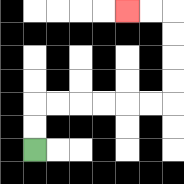{'start': '[1, 6]', 'end': '[5, 0]', 'path_directions': 'U,U,R,R,R,R,R,R,U,U,U,U,L,L', 'path_coordinates': '[[1, 6], [1, 5], [1, 4], [2, 4], [3, 4], [4, 4], [5, 4], [6, 4], [7, 4], [7, 3], [7, 2], [7, 1], [7, 0], [6, 0], [5, 0]]'}